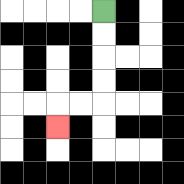{'start': '[4, 0]', 'end': '[2, 5]', 'path_directions': 'D,D,D,D,L,L,D', 'path_coordinates': '[[4, 0], [4, 1], [4, 2], [4, 3], [4, 4], [3, 4], [2, 4], [2, 5]]'}